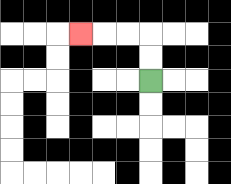{'start': '[6, 3]', 'end': '[3, 1]', 'path_directions': 'U,U,L,L,L', 'path_coordinates': '[[6, 3], [6, 2], [6, 1], [5, 1], [4, 1], [3, 1]]'}